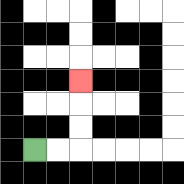{'start': '[1, 6]', 'end': '[3, 3]', 'path_directions': 'R,R,U,U,U', 'path_coordinates': '[[1, 6], [2, 6], [3, 6], [3, 5], [3, 4], [3, 3]]'}